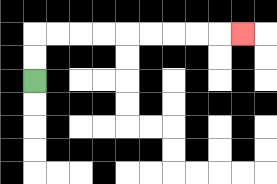{'start': '[1, 3]', 'end': '[10, 1]', 'path_directions': 'U,U,R,R,R,R,R,R,R,R,R', 'path_coordinates': '[[1, 3], [1, 2], [1, 1], [2, 1], [3, 1], [4, 1], [5, 1], [6, 1], [7, 1], [8, 1], [9, 1], [10, 1]]'}